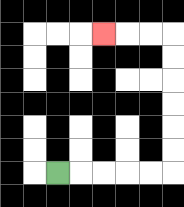{'start': '[2, 7]', 'end': '[4, 1]', 'path_directions': 'R,R,R,R,R,U,U,U,U,U,U,L,L,L', 'path_coordinates': '[[2, 7], [3, 7], [4, 7], [5, 7], [6, 7], [7, 7], [7, 6], [7, 5], [7, 4], [7, 3], [7, 2], [7, 1], [6, 1], [5, 1], [4, 1]]'}